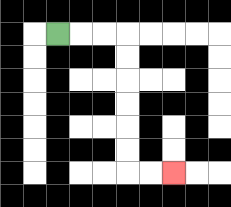{'start': '[2, 1]', 'end': '[7, 7]', 'path_directions': 'R,R,R,D,D,D,D,D,D,R,R', 'path_coordinates': '[[2, 1], [3, 1], [4, 1], [5, 1], [5, 2], [5, 3], [5, 4], [5, 5], [5, 6], [5, 7], [6, 7], [7, 7]]'}